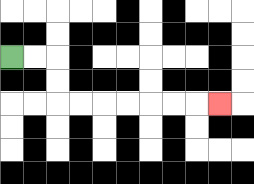{'start': '[0, 2]', 'end': '[9, 4]', 'path_directions': 'R,R,D,D,R,R,R,R,R,R,R', 'path_coordinates': '[[0, 2], [1, 2], [2, 2], [2, 3], [2, 4], [3, 4], [4, 4], [5, 4], [6, 4], [7, 4], [8, 4], [9, 4]]'}